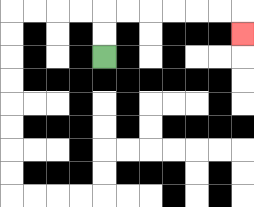{'start': '[4, 2]', 'end': '[10, 1]', 'path_directions': 'U,U,R,R,R,R,R,R,D', 'path_coordinates': '[[4, 2], [4, 1], [4, 0], [5, 0], [6, 0], [7, 0], [8, 0], [9, 0], [10, 0], [10, 1]]'}